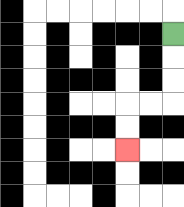{'start': '[7, 1]', 'end': '[5, 6]', 'path_directions': 'D,D,D,L,L,D,D', 'path_coordinates': '[[7, 1], [7, 2], [7, 3], [7, 4], [6, 4], [5, 4], [5, 5], [5, 6]]'}